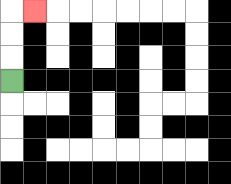{'start': '[0, 3]', 'end': '[1, 0]', 'path_directions': 'U,U,U,R', 'path_coordinates': '[[0, 3], [0, 2], [0, 1], [0, 0], [1, 0]]'}